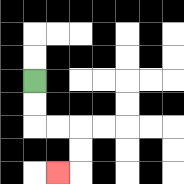{'start': '[1, 3]', 'end': '[2, 7]', 'path_directions': 'D,D,R,R,D,D,L', 'path_coordinates': '[[1, 3], [1, 4], [1, 5], [2, 5], [3, 5], [3, 6], [3, 7], [2, 7]]'}